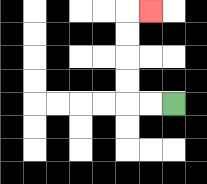{'start': '[7, 4]', 'end': '[6, 0]', 'path_directions': 'L,L,U,U,U,U,R', 'path_coordinates': '[[7, 4], [6, 4], [5, 4], [5, 3], [5, 2], [5, 1], [5, 0], [6, 0]]'}